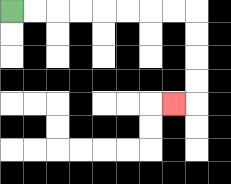{'start': '[0, 0]', 'end': '[7, 4]', 'path_directions': 'R,R,R,R,R,R,R,R,D,D,D,D,L', 'path_coordinates': '[[0, 0], [1, 0], [2, 0], [3, 0], [4, 0], [5, 0], [6, 0], [7, 0], [8, 0], [8, 1], [8, 2], [8, 3], [8, 4], [7, 4]]'}